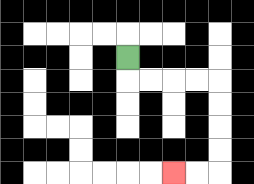{'start': '[5, 2]', 'end': '[7, 7]', 'path_directions': 'D,R,R,R,R,D,D,D,D,L,L', 'path_coordinates': '[[5, 2], [5, 3], [6, 3], [7, 3], [8, 3], [9, 3], [9, 4], [9, 5], [9, 6], [9, 7], [8, 7], [7, 7]]'}